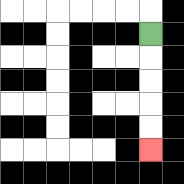{'start': '[6, 1]', 'end': '[6, 6]', 'path_directions': 'D,D,D,D,D', 'path_coordinates': '[[6, 1], [6, 2], [6, 3], [6, 4], [6, 5], [6, 6]]'}